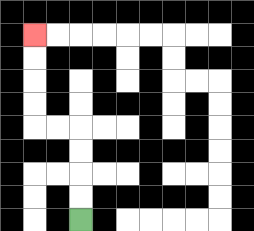{'start': '[3, 9]', 'end': '[1, 1]', 'path_directions': 'U,U,U,U,L,L,U,U,U,U', 'path_coordinates': '[[3, 9], [3, 8], [3, 7], [3, 6], [3, 5], [2, 5], [1, 5], [1, 4], [1, 3], [1, 2], [1, 1]]'}